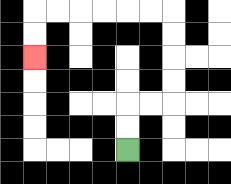{'start': '[5, 6]', 'end': '[1, 2]', 'path_directions': 'U,U,R,R,U,U,U,U,L,L,L,L,L,L,D,D', 'path_coordinates': '[[5, 6], [5, 5], [5, 4], [6, 4], [7, 4], [7, 3], [7, 2], [7, 1], [7, 0], [6, 0], [5, 0], [4, 0], [3, 0], [2, 0], [1, 0], [1, 1], [1, 2]]'}